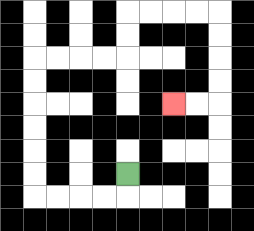{'start': '[5, 7]', 'end': '[7, 4]', 'path_directions': 'D,L,L,L,L,U,U,U,U,U,U,R,R,R,R,U,U,R,R,R,R,D,D,D,D,L,L', 'path_coordinates': '[[5, 7], [5, 8], [4, 8], [3, 8], [2, 8], [1, 8], [1, 7], [1, 6], [1, 5], [1, 4], [1, 3], [1, 2], [2, 2], [3, 2], [4, 2], [5, 2], [5, 1], [5, 0], [6, 0], [7, 0], [8, 0], [9, 0], [9, 1], [9, 2], [9, 3], [9, 4], [8, 4], [7, 4]]'}